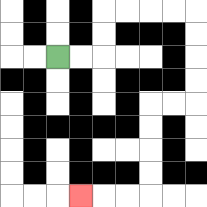{'start': '[2, 2]', 'end': '[3, 8]', 'path_directions': 'R,R,U,U,R,R,R,R,D,D,D,D,L,L,D,D,D,D,L,L,L', 'path_coordinates': '[[2, 2], [3, 2], [4, 2], [4, 1], [4, 0], [5, 0], [6, 0], [7, 0], [8, 0], [8, 1], [8, 2], [8, 3], [8, 4], [7, 4], [6, 4], [6, 5], [6, 6], [6, 7], [6, 8], [5, 8], [4, 8], [3, 8]]'}